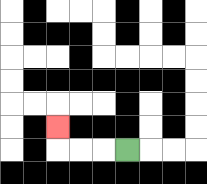{'start': '[5, 6]', 'end': '[2, 5]', 'path_directions': 'L,L,L,U', 'path_coordinates': '[[5, 6], [4, 6], [3, 6], [2, 6], [2, 5]]'}